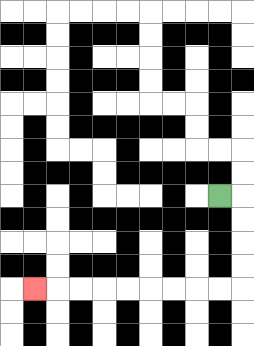{'start': '[9, 8]', 'end': '[1, 12]', 'path_directions': 'R,D,D,D,D,L,L,L,L,L,L,L,L,L', 'path_coordinates': '[[9, 8], [10, 8], [10, 9], [10, 10], [10, 11], [10, 12], [9, 12], [8, 12], [7, 12], [6, 12], [5, 12], [4, 12], [3, 12], [2, 12], [1, 12]]'}